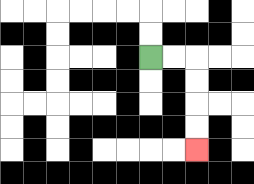{'start': '[6, 2]', 'end': '[8, 6]', 'path_directions': 'R,R,D,D,D,D', 'path_coordinates': '[[6, 2], [7, 2], [8, 2], [8, 3], [8, 4], [8, 5], [8, 6]]'}